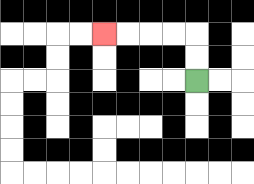{'start': '[8, 3]', 'end': '[4, 1]', 'path_directions': 'U,U,L,L,L,L', 'path_coordinates': '[[8, 3], [8, 2], [8, 1], [7, 1], [6, 1], [5, 1], [4, 1]]'}